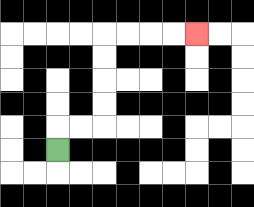{'start': '[2, 6]', 'end': '[8, 1]', 'path_directions': 'U,R,R,U,U,U,U,R,R,R,R', 'path_coordinates': '[[2, 6], [2, 5], [3, 5], [4, 5], [4, 4], [4, 3], [4, 2], [4, 1], [5, 1], [6, 1], [7, 1], [8, 1]]'}